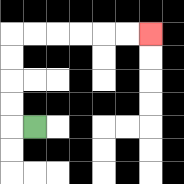{'start': '[1, 5]', 'end': '[6, 1]', 'path_directions': 'L,U,U,U,U,R,R,R,R,R,R', 'path_coordinates': '[[1, 5], [0, 5], [0, 4], [0, 3], [0, 2], [0, 1], [1, 1], [2, 1], [3, 1], [4, 1], [5, 1], [6, 1]]'}